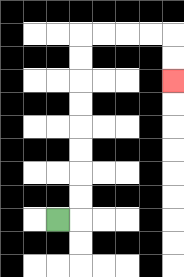{'start': '[2, 9]', 'end': '[7, 3]', 'path_directions': 'R,U,U,U,U,U,U,U,U,R,R,R,R,D,D', 'path_coordinates': '[[2, 9], [3, 9], [3, 8], [3, 7], [3, 6], [3, 5], [3, 4], [3, 3], [3, 2], [3, 1], [4, 1], [5, 1], [6, 1], [7, 1], [7, 2], [7, 3]]'}